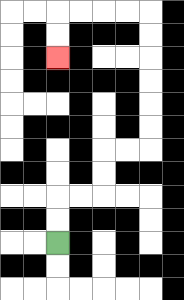{'start': '[2, 10]', 'end': '[2, 2]', 'path_directions': 'U,U,R,R,U,U,R,R,U,U,U,U,U,U,L,L,L,L,D,D', 'path_coordinates': '[[2, 10], [2, 9], [2, 8], [3, 8], [4, 8], [4, 7], [4, 6], [5, 6], [6, 6], [6, 5], [6, 4], [6, 3], [6, 2], [6, 1], [6, 0], [5, 0], [4, 0], [3, 0], [2, 0], [2, 1], [2, 2]]'}